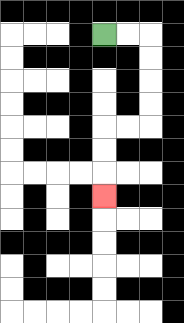{'start': '[4, 1]', 'end': '[4, 8]', 'path_directions': 'R,R,D,D,D,D,L,L,D,D,D', 'path_coordinates': '[[4, 1], [5, 1], [6, 1], [6, 2], [6, 3], [6, 4], [6, 5], [5, 5], [4, 5], [4, 6], [4, 7], [4, 8]]'}